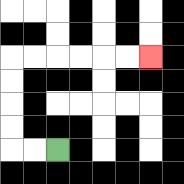{'start': '[2, 6]', 'end': '[6, 2]', 'path_directions': 'L,L,U,U,U,U,R,R,R,R,R,R', 'path_coordinates': '[[2, 6], [1, 6], [0, 6], [0, 5], [0, 4], [0, 3], [0, 2], [1, 2], [2, 2], [3, 2], [4, 2], [5, 2], [6, 2]]'}